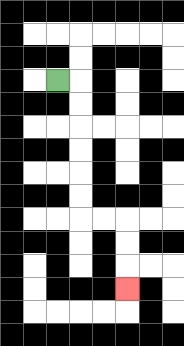{'start': '[2, 3]', 'end': '[5, 12]', 'path_directions': 'R,D,D,D,D,D,D,R,R,D,D,D', 'path_coordinates': '[[2, 3], [3, 3], [3, 4], [3, 5], [3, 6], [3, 7], [3, 8], [3, 9], [4, 9], [5, 9], [5, 10], [5, 11], [5, 12]]'}